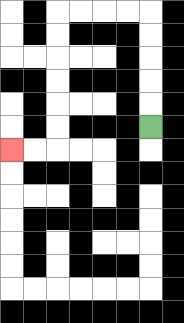{'start': '[6, 5]', 'end': '[0, 6]', 'path_directions': 'U,U,U,U,U,L,L,L,L,D,D,D,D,D,D,L,L', 'path_coordinates': '[[6, 5], [6, 4], [6, 3], [6, 2], [6, 1], [6, 0], [5, 0], [4, 0], [3, 0], [2, 0], [2, 1], [2, 2], [2, 3], [2, 4], [2, 5], [2, 6], [1, 6], [0, 6]]'}